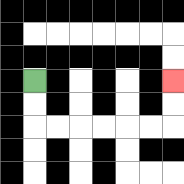{'start': '[1, 3]', 'end': '[7, 3]', 'path_directions': 'D,D,R,R,R,R,R,R,U,U', 'path_coordinates': '[[1, 3], [1, 4], [1, 5], [2, 5], [3, 5], [4, 5], [5, 5], [6, 5], [7, 5], [7, 4], [7, 3]]'}